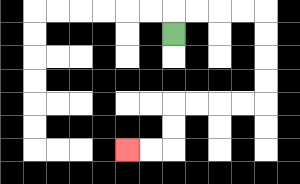{'start': '[7, 1]', 'end': '[5, 6]', 'path_directions': 'U,R,R,R,R,D,D,D,D,L,L,L,L,D,D,L,L', 'path_coordinates': '[[7, 1], [7, 0], [8, 0], [9, 0], [10, 0], [11, 0], [11, 1], [11, 2], [11, 3], [11, 4], [10, 4], [9, 4], [8, 4], [7, 4], [7, 5], [7, 6], [6, 6], [5, 6]]'}